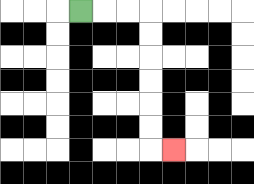{'start': '[3, 0]', 'end': '[7, 6]', 'path_directions': 'R,R,R,D,D,D,D,D,D,R', 'path_coordinates': '[[3, 0], [4, 0], [5, 0], [6, 0], [6, 1], [6, 2], [6, 3], [6, 4], [6, 5], [6, 6], [7, 6]]'}